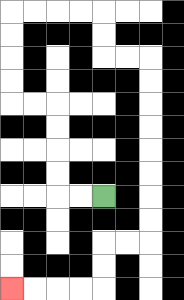{'start': '[4, 8]', 'end': '[0, 12]', 'path_directions': 'L,L,U,U,U,U,L,L,U,U,U,U,R,R,R,R,D,D,R,R,D,D,D,D,D,D,D,D,L,L,D,D,L,L,L,L', 'path_coordinates': '[[4, 8], [3, 8], [2, 8], [2, 7], [2, 6], [2, 5], [2, 4], [1, 4], [0, 4], [0, 3], [0, 2], [0, 1], [0, 0], [1, 0], [2, 0], [3, 0], [4, 0], [4, 1], [4, 2], [5, 2], [6, 2], [6, 3], [6, 4], [6, 5], [6, 6], [6, 7], [6, 8], [6, 9], [6, 10], [5, 10], [4, 10], [4, 11], [4, 12], [3, 12], [2, 12], [1, 12], [0, 12]]'}